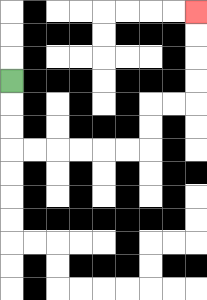{'start': '[0, 3]', 'end': '[8, 0]', 'path_directions': 'D,D,D,R,R,R,R,R,R,U,U,R,R,U,U,U,U', 'path_coordinates': '[[0, 3], [0, 4], [0, 5], [0, 6], [1, 6], [2, 6], [3, 6], [4, 6], [5, 6], [6, 6], [6, 5], [6, 4], [7, 4], [8, 4], [8, 3], [8, 2], [8, 1], [8, 0]]'}